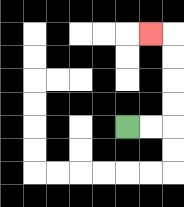{'start': '[5, 5]', 'end': '[6, 1]', 'path_directions': 'R,R,U,U,U,U,L', 'path_coordinates': '[[5, 5], [6, 5], [7, 5], [7, 4], [7, 3], [7, 2], [7, 1], [6, 1]]'}